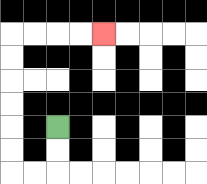{'start': '[2, 5]', 'end': '[4, 1]', 'path_directions': 'D,D,L,L,U,U,U,U,U,U,R,R,R,R', 'path_coordinates': '[[2, 5], [2, 6], [2, 7], [1, 7], [0, 7], [0, 6], [0, 5], [0, 4], [0, 3], [0, 2], [0, 1], [1, 1], [2, 1], [3, 1], [4, 1]]'}